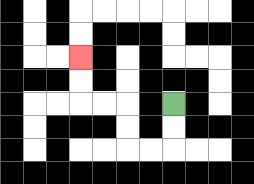{'start': '[7, 4]', 'end': '[3, 2]', 'path_directions': 'D,D,L,L,U,U,L,L,U,U', 'path_coordinates': '[[7, 4], [7, 5], [7, 6], [6, 6], [5, 6], [5, 5], [5, 4], [4, 4], [3, 4], [3, 3], [3, 2]]'}